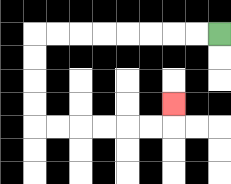{'start': '[9, 1]', 'end': '[7, 4]', 'path_directions': 'L,L,L,L,L,L,L,L,D,D,D,D,R,R,R,R,R,R,U', 'path_coordinates': '[[9, 1], [8, 1], [7, 1], [6, 1], [5, 1], [4, 1], [3, 1], [2, 1], [1, 1], [1, 2], [1, 3], [1, 4], [1, 5], [2, 5], [3, 5], [4, 5], [5, 5], [6, 5], [7, 5], [7, 4]]'}